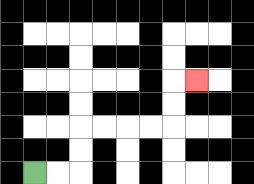{'start': '[1, 7]', 'end': '[8, 3]', 'path_directions': 'R,R,U,U,R,R,R,R,U,U,R', 'path_coordinates': '[[1, 7], [2, 7], [3, 7], [3, 6], [3, 5], [4, 5], [5, 5], [6, 5], [7, 5], [7, 4], [7, 3], [8, 3]]'}